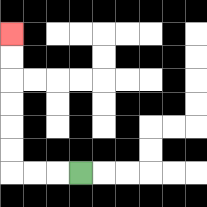{'start': '[3, 7]', 'end': '[0, 1]', 'path_directions': 'L,L,L,U,U,U,U,U,U', 'path_coordinates': '[[3, 7], [2, 7], [1, 7], [0, 7], [0, 6], [0, 5], [0, 4], [0, 3], [0, 2], [0, 1]]'}